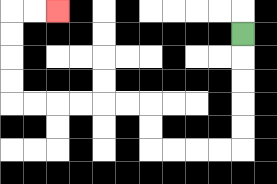{'start': '[10, 1]', 'end': '[2, 0]', 'path_directions': 'D,D,D,D,D,L,L,L,L,U,U,L,L,L,L,L,L,U,U,U,U,R,R', 'path_coordinates': '[[10, 1], [10, 2], [10, 3], [10, 4], [10, 5], [10, 6], [9, 6], [8, 6], [7, 6], [6, 6], [6, 5], [6, 4], [5, 4], [4, 4], [3, 4], [2, 4], [1, 4], [0, 4], [0, 3], [0, 2], [0, 1], [0, 0], [1, 0], [2, 0]]'}